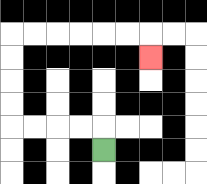{'start': '[4, 6]', 'end': '[6, 2]', 'path_directions': 'U,L,L,L,L,U,U,U,U,R,R,R,R,R,R,D', 'path_coordinates': '[[4, 6], [4, 5], [3, 5], [2, 5], [1, 5], [0, 5], [0, 4], [0, 3], [0, 2], [0, 1], [1, 1], [2, 1], [3, 1], [4, 1], [5, 1], [6, 1], [6, 2]]'}